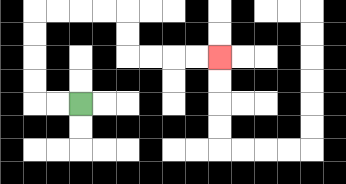{'start': '[3, 4]', 'end': '[9, 2]', 'path_directions': 'L,L,U,U,U,U,R,R,R,R,D,D,R,R,R,R', 'path_coordinates': '[[3, 4], [2, 4], [1, 4], [1, 3], [1, 2], [1, 1], [1, 0], [2, 0], [3, 0], [4, 0], [5, 0], [5, 1], [5, 2], [6, 2], [7, 2], [8, 2], [9, 2]]'}